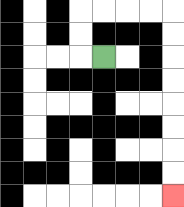{'start': '[4, 2]', 'end': '[7, 8]', 'path_directions': 'L,U,U,R,R,R,R,D,D,D,D,D,D,D,D', 'path_coordinates': '[[4, 2], [3, 2], [3, 1], [3, 0], [4, 0], [5, 0], [6, 0], [7, 0], [7, 1], [7, 2], [7, 3], [7, 4], [7, 5], [7, 6], [7, 7], [7, 8]]'}